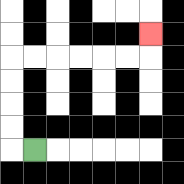{'start': '[1, 6]', 'end': '[6, 1]', 'path_directions': 'L,U,U,U,U,R,R,R,R,R,R,U', 'path_coordinates': '[[1, 6], [0, 6], [0, 5], [0, 4], [0, 3], [0, 2], [1, 2], [2, 2], [3, 2], [4, 2], [5, 2], [6, 2], [6, 1]]'}